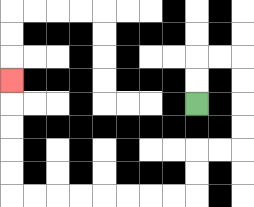{'start': '[8, 4]', 'end': '[0, 3]', 'path_directions': 'U,U,R,R,D,D,D,D,L,L,D,D,L,L,L,L,L,L,L,L,U,U,U,U,U', 'path_coordinates': '[[8, 4], [8, 3], [8, 2], [9, 2], [10, 2], [10, 3], [10, 4], [10, 5], [10, 6], [9, 6], [8, 6], [8, 7], [8, 8], [7, 8], [6, 8], [5, 8], [4, 8], [3, 8], [2, 8], [1, 8], [0, 8], [0, 7], [0, 6], [0, 5], [0, 4], [0, 3]]'}